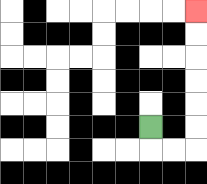{'start': '[6, 5]', 'end': '[8, 0]', 'path_directions': 'D,R,R,U,U,U,U,U,U', 'path_coordinates': '[[6, 5], [6, 6], [7, 6], [8, 6], [8, 5], [8, 4], [8, 3], [8, 2], [8, 1], [8, 0]]'}